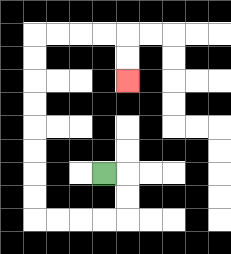{'start': '[4, 7]', 'end': '[5, 3]', 'path_directions': 'R,D,D,L,L,L,L,U,U,U,U,U,U,U,U,R,R,R,R,D,D', 'path_coordinates': '[[4, 7], [5, 7], [5, 8], [5, 9], [4, 9], [3, 9], [2, 9], [1, 9], [1, 8], [1, 7], [1, 6], [1, 5], [1, 4], [1, 3], [1, 2], [1, 1], [2, 1], [3, 1], [4, 1], [5, 1], [5, 2], [5, 3]]'}